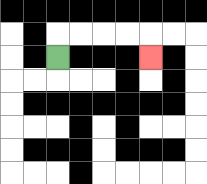{'start': '[2, 2]', 'end': '[6, 2]', 'path_directions': 'U,R,R,R,R,D', 'path_coordinates': '[[2, 2], [2, 1], [3, 1], [4, 1], [5, 1], [6, 1], [6, 2]]'}